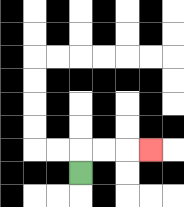{'start': '[3, 7]', 'end': '[6, 6]', 'path_directions': 'U,R,R,R', 'path_coordinates': '[[3, 7], [3, 6], [4, 6], [5, 6], [6, 6]]'}